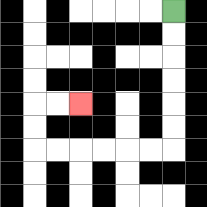{'start': '[7, 0]', 'end': '[3, 4]', 'path_directions': 'D,D,D,D,D,D,L,L,L,L,L,L,U,U,R,R', 'path_coordinates': '[[7, 0], [7, 1], [7, 2], [7, 3], [7, 4], [7, 5], [7, 6], [6, 6], [5, 6], [4, 6], [3, 6], [2, 6], [1, 6], [1, 5], [1, 4], [2, 4], [3, 4]]'}